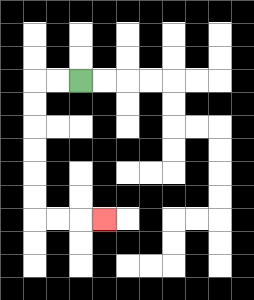{'start': '[3, 3]', 'end': '[4, 9]', 'path_directions': 'L,L,D,D,D,D,D,D,R,R,R', 'path_coordinates': '[[3, 3], [2, 3], [1, 3], [1, 4], [1, 5], [1, 6], [1, 7], [1, 8], [1, 9], [2, 9], [3, 9], [4, 9]]'}